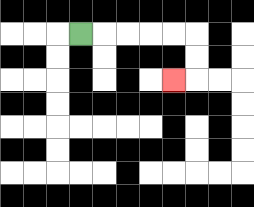{'start': '[3, 1]', 'end': '[7, 3]', 'path_directions': 'R,R,R,R,R,D,D,L', 'path_coordinates': '[[3, 1], [4, 1], [5, 1], [6, 1], [7, 1], [8, 1], [8, 2], [8, 3], [7, 3]]'}